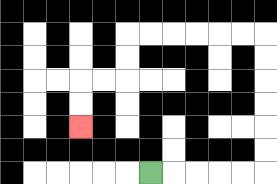{'start': '[6, 7]', 'end': '[3, 5]', 'path_directions': 'R,R,R,R,R,U,U,U,U,U,U,L,L,L,L,L,L,D,D,L,L,D,D', 'path_coordinates': '[[6, 7], [7, 7], [8, 7], [9, 7], [10, 7], [11, 7], [11, 6], [11, 5], [11, 4], [11, 3], [11, 2], [11, 1], [10, 1], [9, 1], [8, 1], [7, 1], [6, 1], [5, 1], [5, 2], [5, 3], [4, 3], [3, 3], [3, 4], [3, 5]]'}